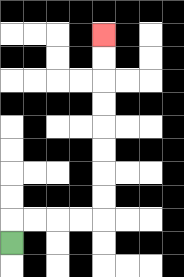{'start': '[0, 10]', 'end': '[4, 1]', 'path_directions': 'U,R,R,R,R,U,U,U,U,U,U,U,U', 'path_coordinates': '[[0, 10], [0, 9], [1, 9], [2, 9], [3, 9], [4, 9], [4, 8], [4, 7], [4, 6], [4, 5], [4, 4], [4, 3], [4, 2], [4, 1]]'}